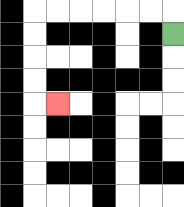{'start': '[7, 1]', 'end': '[2, 4]', 'path_directions': 'U,L,L,L,L,L,L,D,D,D,D,R', 'path_coordinates': '[[7, 1], [7, 0], [6, 0], [5, 0], [4, 0], [3, 0], [2, 0], [1, 0], [1, 1], [1, 2], [1, 3], [1, 4], [2, 4]]'}